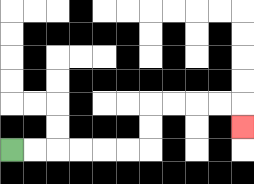{'start': '[0, 6]', 'end': '[10, 5]', 'path_directions': 'R,R,R,R,R,R,U,U,R,R,R,R,D', 'path_coordinates': '[[0, 6], [1, 6], [2, 6], [3, 6], [4, 6], [5, 6], [6, 6], [6, 5], [6, 4], [7, 4], [8, 4], [9, 4], [10, 4], [10, 5]]'}